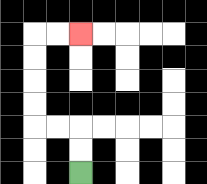{'start': '[3, 7]', 'end': '[3, 1]', 'path_directions': 'U,U,L,L,U,U,U,U,R,R', 'path_coordinates': '[[3, 7], [3, 6], [3, 5], [2, 5], [1, 5], [1, 4], [1, 3], [1, 2], [1, 1], [2, 1], [3, 1]]'}